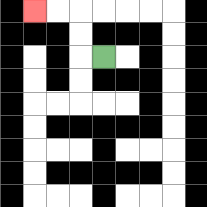{'start': '[4, 2]', 'end': '[1, 0]', 'path_directions': 'L,U,U,L,L', 'path_coordinates': '[[4, 2], [3, 2], [3, 1], [3, 0], [2, 0], [1, 0]]'}